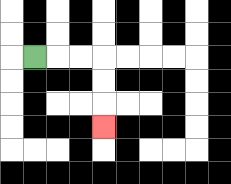{'start': '[1, 2]', 'end': '[4, 5]', 'path_directions': 'R,R,R,D,D,D', 'path_coordinates': '[[1, 2], [2, 2], [3, 2], [4, 2], [4, 3], [4, 4], [4, 5]]'}